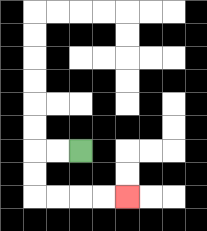{'start': '[3, 6]', 'end': '[5, 8]', 'path_directions': 'L,L,D,D,R,R,R,R', 'path_coordinates': '[[3, 6], [2, 6], [1, 6], [1, 7], [1, 8], [2, 8], [3, 8], [4, 8], [5, 8]]'}